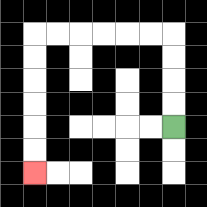{'start': '[7, 5]', 'end': '[1, 7]', 'path_directions': 'U,U,U,U,L,L,L,L,L,L,D,D,D,D,D,D', 'path_coordinates': '[[7, 5], [7, 4], [7, 3], [7, 2], [7, 1], [6, 1], [5, 1], [4, 1], [3, 1], [2, 1], [1, 1], [1, 2], [1, 3], [1, 4], [1, 5], [1, 6], [1, 7]]'}